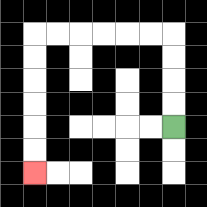{'start': '[7, 5]', 'end': '[1, 7]', 'path_directions': 'U,U,U,U,L,L,L,L,L,L,D,D,D,D,D,D', 'path_coordinates': '[[7, 5], [7, 4], [7, 3], [7, 2], [7, 1], [6, 1], [5, 1], [4, 1], [3, 1], [2, 1], [1, 1], [1, 2], [1, 3], [1, 4], [1, 5], [1, 6], [1, 7]]'}